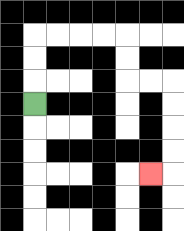{'start': '[1, 4]', 'end': '[6, 7]', 'path_directions': 'U,U,U,R,R,R,R,D,D,R,R,D,D,D,D,L', 'path_coordinates': '[[1, 4], [1, 3], [1, 2], [1, 1], [2, 1], [3, 1], [4, 1], [5, 1], [5, 2], [5, 3], [6, 3], [7, 3], [7, 4], [7, 5], [7, 6], [7, 7], [6, 7]]'}